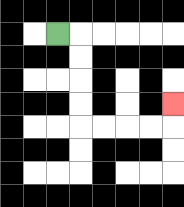{'start': '[2, 1]', 'end': '[7, 4]', 'path_directions': 'R,D,D,D,D,R,R,R,R,U', 'path_coordinates': '[[2, 1], [3, 1], [3, 2], [3, 3], [3, 4], [3, 5], [4, 5], [5, 5], [6, 5], [7, 5], [7, 4]]'}